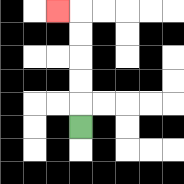{'start': '[3, 5]', 'end': '[2, 0]', 'path_directions': 'U,U,U,U,U,L', 'path_coordinates': '[[3, 5], [3, 4], [3, 3], [3, 2], [3, 1], [3, 0], [2, 0]]'}